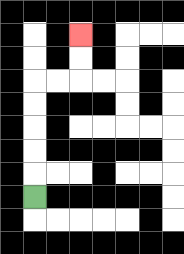{'start': '[1, 8]', 'end': '[3, 1]', 'path_directions': 'U,U,U,U,U,R,R,U,U', 'path_coordinates': '[[1, 8], [1, 7], [1, 6], [1, 5], [1, 4], [1, 3], [2, 3], [3, 3], [3, 2], [3, 1]]'}